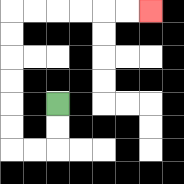{'start': '[2, 4]', 'end': '[6, 0]', 'path_directions': 'D,D,L,L,U,U,U,U,U,U,R,R,R,R,R,R', 'path_coordinates': '[[2, 4], [2, 5], [2, 6], [1, 6], [0, 6], [0, 5], [0, 4], [0, 3], [0, 2], [0, 1], [0, 0], [1, 0], [2, 0], [3, 0], [4, 0], [5, 0], [6, 0]]'}